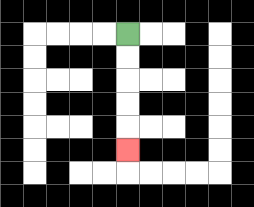{'start': '[5, 1]', 'end': '[5, 6]', 'path_directions': 'D,D,D,D,D', 'path_coordinates': '[[5, 1], [5, 2], [5, 3], [5, 4], [5, 5], [5, 6]]'}